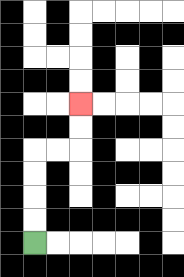{'start': '[1, 10]', 'end': '[3, 4]', 'path_directions': 'U,U,U,U,R,R,U,U', 'path_coordinates': '[[1, 10], [1, 9], [1, 8], [1, 7], [1, 6], [2, 6], [3, 6], [3, 5], [3, 4]]'}